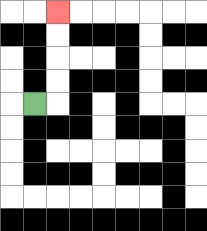{'start': '[1, 4]', 'end': '[2, 0]', 'path_directions': 'R,U,U,U,U', 'path_coordinates': '[[1, 4], [2, 4], [2, 3], [2, 2], [2, 1], [2, 0]]'}